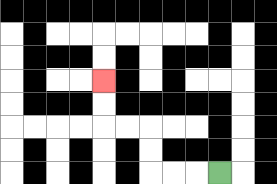{'start': '[9, 7]', 'end': '[4, 3]', 'path_directions': 'L,L,L,U,U,L,L,U,U', 'path_coordinates': '[[9, 7], [8, 7], [7, 7], [6, 7], [6, 6], [6, 5], [5, 5], [4, 5], [4, 4], [4, 3]]'}